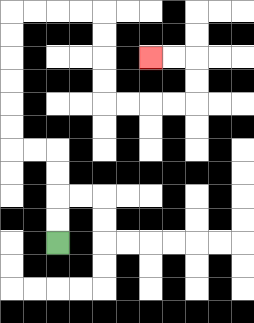{'start': '[2, 10]', 'end': '[6, 2]', 'path_directions': 'U,U,U,U,L,L,U,U,U,U,U,U,R,R,R,R,D,D,D,D,R,R,R,R,U,U,L,L', 'path_coordinates': '[[2, 10], [2, 9], [2, 8], [2, 7], [2, 6], [1, 6], [0, 6], [0, 5], [0, 4], [0, 3], [0, 2], [0, 1], [0, 0], [1, 0], [2, 0], [3, 0], [4, 0], [4, 1], [4, 2], [4, 3], [4, 4], [5, 4], [6, 4], [7, 4], [8, 4], [8, 3], [8, 2], [7, 2], [6, 2]]'}